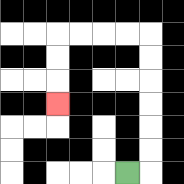{'start': '[5, 7]', 'end': '[2, 4]', 'path_directions': 'R,U,U,U,U,U,U,L,L,L,L,D,D,D', 'path_coordinates': '[[5, 7], [6, 7], [6, 6], [6, 5], [6, 4], [6, 3], [6, 2], [6, 1], [5, 1], [4, 1], [3, 1], [2, 1], [2, 2], [2, 3], [2, 4]]'}